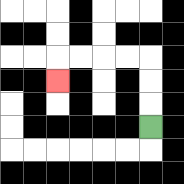{'start': '[6, 5]', 'end': '[2, 3]', 'path_directions': 'U,U,U,L,L,L,L,D', 'path_coordinates': '[[6, 5], [6, 4], [6, 3], [6, 2], [5, 2], [4, 2], [3, 2], [2, 2], [2, 3]]'}